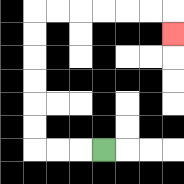{'start': '[4, 6]', 'end': '[7, 1]', 'path_directions': 'L,L,L,U,U,U,U,U,U,R,R,R,R,R,R,D', 'path_coordinates': '[[4, 6], [3, 6], [2, 6], [1, 6], [1, 5], [1, 4], [1, 3], [1, 2], [1, 1], [1, 0], [2, 0], [3, 0], [4, 0], [5, 0], [6, 0], [7, 0], [7, 1]]'}